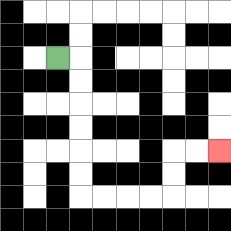{'start': '[2, 2]', 'end': '[9, 6]', 'path_directions': 'R,D,D,D,D,D,D,R,R,R,R,U,U,R,R', 'path_coordinates': '[[2, 2], [3, 2], [3, 3], [3, 4], [3, 5], [3, 6], [3, 7], [3, 8], [4, 8], [5, 8], [6, 8], [7, 8], [7, 7], [7, 6], [8, 6], [9, 6]]'}